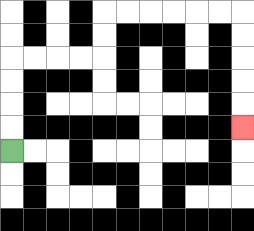{'start': '[0, 6]', 'end': '[10, 5]', 'path_directions': 'U,U,U,U,R,R,R,R,U,U,R,R,R,R,R,R,D,D,D,D,D', 'path_coordinates': '[[0, 6], [0, 5], [0, 4], [0, 3], [0, 2], [1, 2], [2, 2], [3, 2], [4, 2], [4, 1], [4, 0], [5, 0], [6, 0], [7, 0], [8, 0], [9, 0], [10, 0], [10, 1], [10, 2], [10, 3], [10, 4], [10, 5]]'}